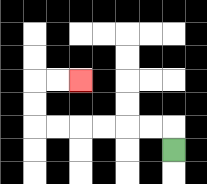{'start': '[7, 6]', 'end': '[3, 3]', 'path_directions': 'U,L,L,L,L,L,L,U,U,R,R', 'path_coordinates': '[[7, 6], [7, 5], [6, 5], [5, 5], [4, 5], [3, 5], [2, 5], [1, 5], [1, 4], [1, 3], [2, 3], [3, 3]]'}